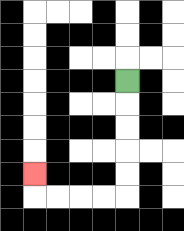{'start': '[5, 3]', 'end': '[1, 7]', 'path_directions': 'D,D,D,D,D,L,L,L,L,U', 'path_coordinates': '[[5, 3], [5, 4], [5, 5], [5, 6], [5, 7], [5, 8], [4, 8], [3, 8], [2, 8], [1, 8], [1, 7]]'}